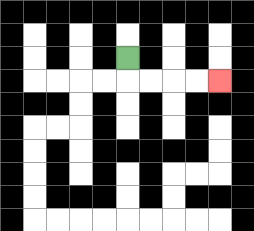{'start': '[5, 2]', 'end': '[9, 3]', 'path_directions': 'D,R,R,R,R', 'path_coordinates': '[[5, 2], [5, 3], [6, 3], [7, 3], [8, 3], [9, 3]]'}